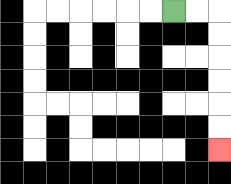{'start': '[7, 0]', 'end': '[9, 6]', 'path_directions': 'R,R,D,D,D,D,D,D', 'path_coordinates': '[[7, 0], [8, 0], [9, 0], [9, 1], [9, 2], [9, 3], [9, 4], [9, 5], [9, 6]]'}